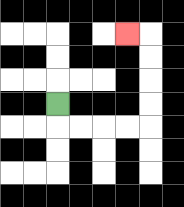{'start': '[2, 4]', 'end': '[5, 1]', 'path_directions': 'D,R,R,R,R,U,U,U,U,L', 'path_coordinates': '[[2, 4], [2, 5], [3, 5], [4, 5], [5, 5], [6, 5], [6, 4], [6, 3], [6, 2], [6, 1], [5, 1]]'}